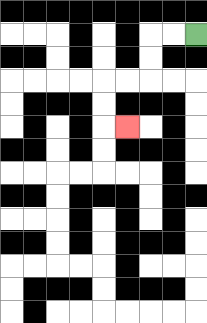{'start': '[8, 1]', 'end': '[5, 5]', 'path_directions': 'L,L,D,D,L,L,D,D,R', 'path_coordinates': '[[8, 1], [7, 1], [6, 1], [6, 2], [6, 3], [5, 3], [4, 3], [4, 4], [4, 5], [5, 5]]'}